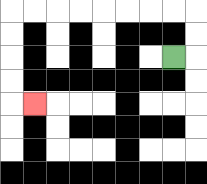{'start': '[7, 2]', 'end': '[1, 4]', 'path_directions': 'R,U,U,L,L,L,L,L,L,L,L,D,D,D,D,R', 'path_coordinates': '[[7, 2], [8, 2], [8, 1], [8, 0], [7, 0], [6, 0], [5, 0], [4, 0], [3, 0], [2, 0], [1, 0], [0, 0], [0, 1], [0, 2], [0, 3], [0, 4], [1, 4]]'}